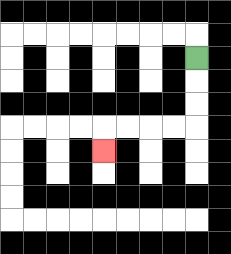{'start': '[8, 2]', 'end': '[4, 6]', 'path_directions': 'D,D,D,L,L,L,L,D', 'path_coordinates': '[[8, 2], [8, 3], [8, 4], [8, 5], [7, 5], [6, 5], [5, 5], [4, 5], [4, 6]]'}